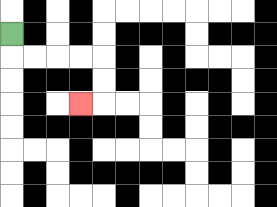{'start': '[0, 1]', 'end': '[3, 4]', 'path_directions': 'D,R,R,R,R,D,D,L', 'path_coordinates': '[[0, 1], [0, 2], [1, 2], [2, 2], [3, 2], [4, 2], [4, 3], [4, 4], [3, 4]]'}